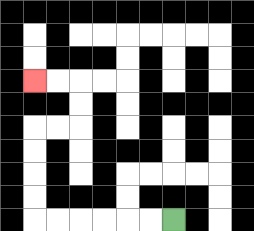{'start': '[7, 9]', 'end': '[1, 3]', 'path_directions': 'L,L,L,L,L,L,U,U,U,U,R,R,U,U,L,L', 'path_coordinates': '[[7, 9], [6, 9], [5, 9], [4, 9], [3, 9], [2, 9], [1, 9], [1, 8], [1, 7], [1, 6], [1, 5], [2, 5], [3, 5], [3, 4], [3, 3], [2, 3], [1, 3]]'}